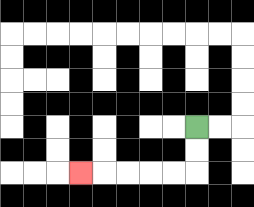{'start': '[8, 5]', 'end': '[3, 7]', 'path_directions': 'D,D,L,L,L,L,L', 'path_coordinates': '[[8, 5], [8, 6], [8, 7], [7, 7], [6, 7], [5, 7], [4, 7], [3, 7]]'}